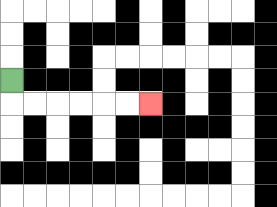{'start': '[0, 3]', 'end': '[6, 4]', 'path_directions': 'D,R,R,R,R,R,R', 'path_coordinates': '[[0, 3], [0, 4], [1, 4], [2, 4], [3, 4], [4, 4], [5, 4], [6, 4]]'}